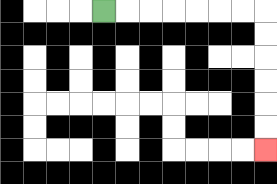{'start': '[4, 0]', 'end': '[11, 6]', 'path_directions': 'R,R,R,R,R,R,R,D,D,D,D,D,D', 'path_coordinates': '[[4, 0], [5, 0], [6, 0], [7, 0], [8, 0], [9, 0], [10, 0], [11, 0], [11, 1], [11, 2], [11, 3], [11, 4], [11, 5], [11, 6]]'}